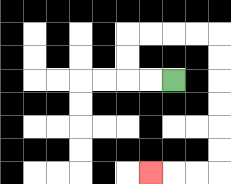{'start': '[7, 3]', 'end': '[6, 7]', 'path_directions': 'L,L,U,U,R,R,R,R,D,D,D,D,D,D,L,L,L', 'path_coordinates': '[[7, 3], [6, 3], [5, 3], [5, 2], [5, 1], [6, 1], [7, 1], [8, 1], [9, 1], [9, 2], [9, 3], [9, 4], [9, 5], [9, 6], [9, 7], [8, 7], [7, 7], [6, 7]]'}